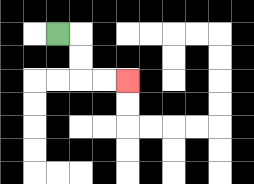{'start': '[2, 1]', 'end': '[5, 3]', 'path_directions': 'R,D,D,R,R', 'path_coordinates': '[[2, 1], [3, 1], [3, 2], [3, 3], [4, 3], [5, 3]]'}